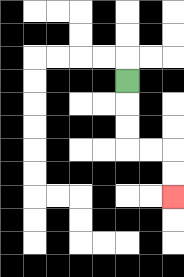{'start': '[5, 3]', 'end': '[7, 8]', 'path_directions': 'D,D,D,R,R,D,D', 'path_coordinates': '[[5, 3], [5, 4], [5, 5], [5, 6], [6, 6], [7, 6], [7, 7], [7, 8]]'}